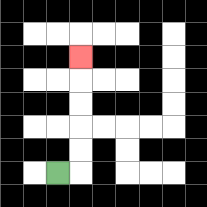{'start': '[2, 7]', 'end': '[3, 2]', 'path_directions': 'R,U,U,U,U,U', 'path_coordinates': '[[2, 7], [3, 7], [3, 6], [3, 5], [3, 4], [3, 3], [3, 2]]'}